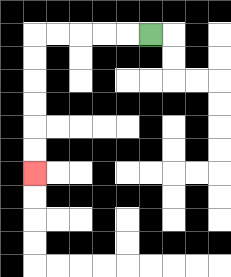{'start': '[6, 1]', 'end': '[1, 7]', 'path_directions': 'L,L,L,L,L,D,D,D,D,D,D', 'path_coordinates': '[[6, 1], [5, 1], [4, 1], [3, 1], [2, 1], [1, 1], [1, 2], [1, 3], [1, 4], [1, 5], [1, 6], [1, 7]]'}